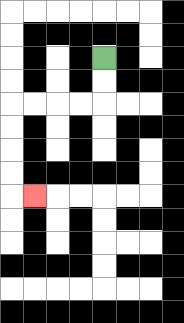{'start': '[4, 2]', 'end': '[1, 8]', 'path_directions': 'D,D,L,L,L,L,D,D,D,D,R', 'path_coordinates': '[[4, 2], [4, 3], [4, 4], [3, 4], [2, 4], [1, 4], [0, 4], [0, 5], [0, 6], [0, 7], [0, 8], [1, 8]]'}